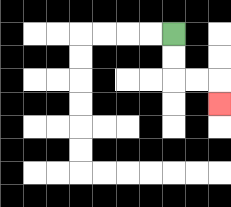{'start': '[7, 1]', 'end': '[9, 4]', 'path_directions': 'D,D,R,R,D', 'path_coordinates': '[[7, 1], [7, 2], [7, 3], [8, 3], [9, 3], [9, 4]]'}